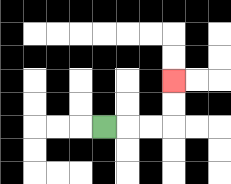{'start': '[4, 5]', 'end': '[7, 3]', 'path_directions': 'R,R,R,U,U', 'path_coordinates': '[[4, 5], [5, 5], [6, 5], [7, 5], [7, 4], [7, 3]]'}